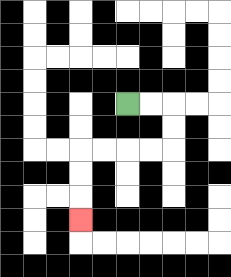{'start': '[5, 4]', 'end': '[3, 9]', 'path_directions': 'R,R,D,D,L,L,L,L,D,D,D', 'path_coordinates': '[[5, 4], [6, 4], [7, 4], [7, 5], [7, 6], [6, 6], [5, 6], [4, 6], [3, 6], [3, 7], [3, 8], [3, 9]]'}